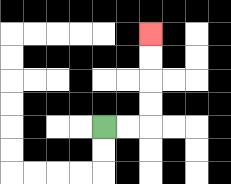{'start': '[4, 5]', 'end': '[6, 1]', 'path_directions': 'R,R,U,U,U,U', 'path_coordinates': '[[4, 5], [5, 5], [6, 5], [6, 4], [6, 3], [6, 2], [6, 1]]'}